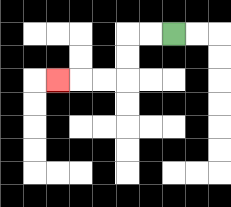{'start': '[7, 1]', 'end': '[2, 3]', 'path_directions': 'L,L,D,D,L,L,L', 'path_coordinates': '[[7, 1], [6, 1], [5, 1], [5, 2], [5, 3], [4, 3], [3, 3], [2, 3]]'}